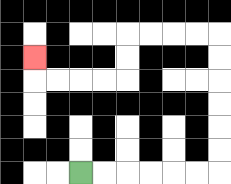{'start': '[3, 7]', 'end': '[1, 2]', 'path_directions': 'R,R,R,R,R,R,U,U,U,U,U,U,L,L,L,L,D,D,L,L,L,L,U', 'path_coordinates': '[[3, 7], [4, 7], [5, 7], [6, 7], [7, 7], [8, 7], [9, 7], [9, 6], [9, 5], [9, 4], [9, 3], [9, 2], [9, 1], [8, 1], [7, 1], [6, 1], [5, 1], [5, 2], [5, 3], [4, 3], [3, 3], [2, 3], [1, 3], [1, 2]]'}